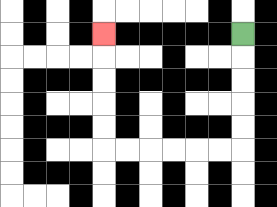{'start': '[10, 1]', 'end': '[4, 1]', 'path_directions': 'D,D,D,D,D,L,L,L,L,L,L,U,U,U,U,U', 'path_coordinates': '[[10, 1], [10, 2], [10, 3], [10, 4], [10, 5], [10, 6], [9, 6], [8, 6], [7, 6], [6, 6], [5, 6], [4, 6], [4, 5], [4, 4], [4, 3], [4, 2], [4, 1]]'}